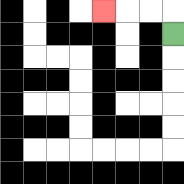{'start': '[7, 1]', 'end': '[4, 0]', 'path_directions': 'U,L,L,L', 'path_coordinates': '[[7, 1], [7, 0], [6, 0], [5, 0], [4, 0]]'}